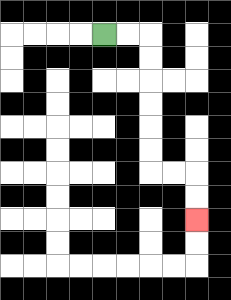{'start': '[4, 1]', 'end': '[8, 9]', 'path_directions': 'R,R,D,D,D,D,D,D,R,R,D,D', 'path_coordinates': '[[4, 1], [5, 1], [6, 1], [6, 2], [6, 3], [6, 4], [6, 5], [6, 6], [6, 7], [7, 7], [8, 7], [8, 8], [8, 9]]'}